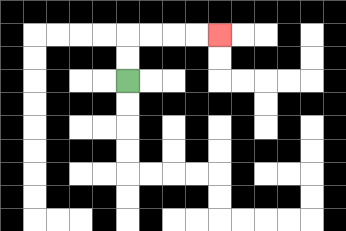{'start': '[5, 3]', 'end': '[9, 1]', 'path_directions': 'U,U,R,R,R,R', 'path_coordinates': '[[5, 3], [5, 2], [5, 1], [6, 1], [7, 1], [8, 1], [9, 1]]'}